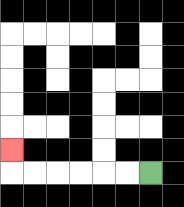{'start': '[6, 7]', 'end': '[0, 6]', 'path_directions': 'L,L,L,L,L,L,U', 'path_coordinates': '[[6, 7], [5, 7], [4, 7], [3, 7], [2, 7], [1, 7], [0, 7], [0, 6]]'}